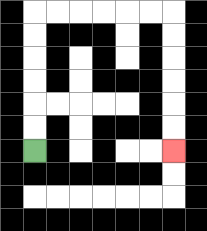{'start': '[1, 6]', 'end': '[7, 6]', 'path_directions': 'U,U,U,U,U,U,R,R,R,R,R,R,D,D,D,D,D,D', 'path_coordinates': '[[1, 6], [1, 5], [1, 4], [1, 3], [1, 2], [1, 1], [1, 0], [2, 0], [3, 0], [4, 0], [5, 0], [6, 0], [7, 0], [7, 1], [7, 2], [7, 3], [7, 4], [7, 5], [7, 6]]'}